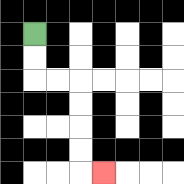{'start': '[1, 1]', 'end': '[4, 7]', 'path_directions': 'D,D,R,R,D,D,D,D,R', 'path_coordinates': '[[1, 1], [1, 2], [1, 3], [2, 3], [3, 3], [3, 4], [3, 5], [3, 6], [3, 7], [4, 7]]'}